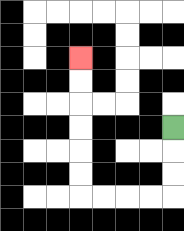{'start': '[7, 5]', 'end': '[3, 2]', 'path_directions': 'D,D,D,L,L,L,L,U,U,U,U,U,U', 'path_coordinates': '[[7, 5], [7, 6], [7, 7], [7, 8], [6, 8], [5, 8], [4, 8], [3, 8], [3, 7], [3, 6], [3, 5], [3, 4], [3, 3], [3, 2]]'}